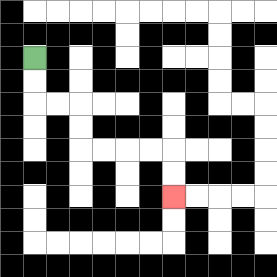{'start': '[1, 2]', 'end': '[7, 8]', 'path_directions': 'D,D,R,R,D,D,R,R,R,R,D,D', 'path_coordinates': '[[1, 2], [1, 3], [1, 4], [2, 4], [3, 4], [3, 5], [3, 6], [4, 6], [5, 6], [6, 6], [7, 6], [7, 7], [7, 8]]'}